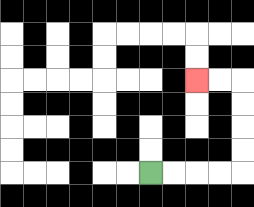{'start': '[6, 7]', 'end': '[8, 3]', 'path_directions': 'R,R,R,R,U,U,U,U,L,L', 'path_coordinates': '[[6, 7], [7, 7], [8, 7], [9, 7], [10, 7], [10, 6], [10, 5], [10, 4], [10, 3], [9, 3], [8, 3]]'}